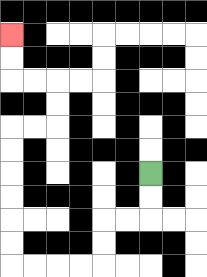{'start': '[6, 7]', 'end': '[0, 1]', 'path_directions': 'D,D,L,L,D,D,L,L,L,L,U,U,U,U,U,U,R,R,U,U,L,L,U,U', 'path_coordinates': '[[6, 7], [6, 8], [6, 9], [5, 9], [4, 9], [4, 10], [4, 11], [3, 11], [2, 11], [1, 11], [0, 11], [0, 10], [0, 9], [0, 8], [0, 7], [0, 6], [0, 5], [1, 5], [2, 5], [2, 4], [2, 3], [1, 3], [0, 3], [0, 2], [0, 1]]'}